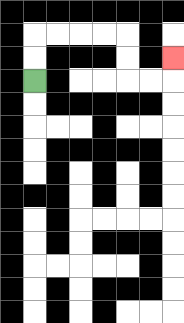{'start': '[1, 3]', 'end': '[7, 2]', 'path_directions': 'U,U,R,R,R,R,D,D,R,R,U', 'path_coordinates': '[[1, 3], [1, 2], [1, 1], [2, 1], [3, 1], [4, 1], [5, 1], [5, 2], [5, 3], [6, 3], [7, 3], [7, 2]]'}